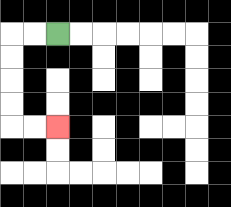{'start': '[2, 1]', 'end': '[2, 5]', 'path_directions': 'L,L,D,D,D,D,R,R', 'path_coordinates': '[[2, 1], [1, 1], [0, 1], [0, 2], [0, 3], [0, 4], [0, 5], [1, 5], [2, 5]]'}